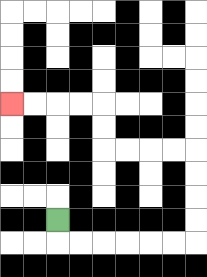{'start': '[2, 9]', 'end': '[0, 4]', 'path_directions': 'D,R,R,R,R,R,R,U,U,U,U,L,L,L,L,U,U,L,L,L,L', 'path_coordinates': '[[2, 9], [2, 10], [3, 10], [4, 10], [5, 10], [6, 10], [7, 10], [8, 10], [8, 9], [8, 8], [8, 7], [8, 6], [7, 6], [6, 6], [5, 6], [4, 6], [4, 5], [4, 4], [3, 4], [2, 4], [1, 4], [0, 4]]'}